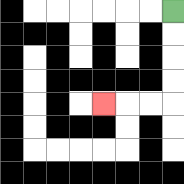{'start': '[7, 0]', 'end': '[4, 4]', 'path_directions': 'D,D,D,D,L,L,L', 'path_coordinates': '[[7, 0], [7, 1], [7, 2], [7, 3], [7, 4], [6, 4], [5, 4], [4, 4]]'}